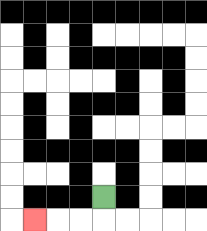{'start': '[4, 8]', 'end': '[1, 9]', 'path_directions': 'D,L,L,L', 'path_coordinates': '[[4, 8], [4, 9], [3, 9], [2, 9], [1, 9]]'}